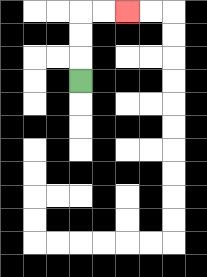{'start': '[3, 3]', 'end': '[5, 0]', 'path_directions': 'U,U,U,R,R', 'path_coordinates': '[[3, 3], [3, 2], [3, 1], [3, 0], [4, 0], [5, 0]]'}